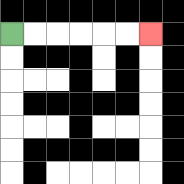{'start': '[0, 1]', 'end': '[6, 1]', 'path_directions': 'R,R,R,R,R,R', 'path_coordinates': '[[0, 1], [1, 1], [2, 1], [3, 1], [4, 1], [5, 1], [6, 1]]'}